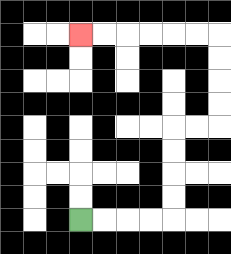{'start': '[3, 9]', 'end': '[3, 1]', 'path_directions': 'R,R,R,R,U,U,U,U,R,R,U,U,U,U,L,L,L,L,L,L', 'path_coordinates': '[[3, 9], [4, 9], [5, 9], [6, 9], [7, 9], [7, 8], [7, 7], [7, 6], [7, 5], [8, 5], [9, 5], [9, 4], [9, 3], [9, 2], [9, 1], [8, 1], [7, 1], [6, 1], [5, 1], [4, 1], [3, 1]]'}